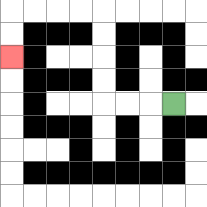{'start': '[7, 4]', 'end': '[0, 2]', 'path_directions': 'L,L,L,U,U,U,U,L,L,L,L,D,D', 'path_coordinates': '[[7, 4], [6, 4], [5, 4], [4, 4], [4, 3], [4, 2], [4, 1], [4, 0], [3, 0], [2, 0], [1, 0], [0, 0], [0, 1], [0, 2]]'}